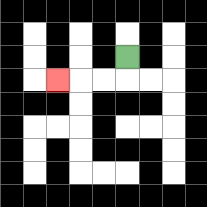{'start': '[5, 2]', 'end': '[2, 3]', 'path_directions': 'D,L,L,L', 'path_coordinates': '[[5, 2], [5, 3], [4, 3], [3, 3], [2, 3]]'}